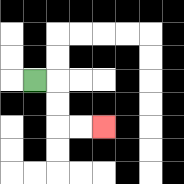{'start': '[1, 3]', 'end': '[4, 5]', 'path_directions': 'R,D,D,R,R', 'path_coordinates': '[[1, 3], [2, 3], [2, 4], [2, 5], [3, 5], [4, 5]]'}